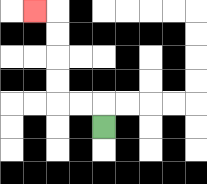{'start': '[4, 5]', 'end': '[1, 0]', 'path_directions': 'U,L,L,U,U,U,U,L', 'path_coordinates': '[[4, 5], [4, 4], [3, 4], [2, 4], [2, 3], [2, 2], [2, 1], [2, 0], [1, 0]]'}